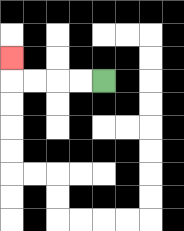{'start': '[4, 3]', 'end': '[0, 2]', 'path_directions': 'L,L,L,L,U', 'path_coordinates': '[[4, 3], [3, 3], [2, 3], [1, 3], [0, 3], [0, 2]]'}